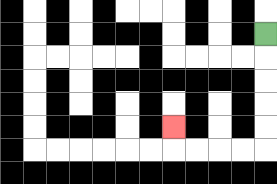{'start': '[11, 1]', 'end': '[7, 5]', 'path_directions': 'D,D,D,D,D,L,L,L,L,U', 'path_coordinates': '[[11, 1], [11, 2], [11, 3], [11, 4], [11, 5], [11, 6], [10, 6], [9, 6], [8, 6], [7, 6], [7, 5]]'}